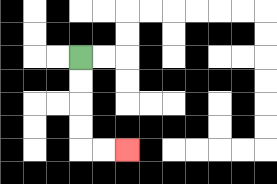{'start': '[3, 2]', 'end': '[5, 6]', 'path_directions': 'D,D,D,D,R,R', 'path_coordinates': '[[3, 2], [3, 3], [3, 4], [3, 5], [3, 6], [4, 6], [5, 6]]'}